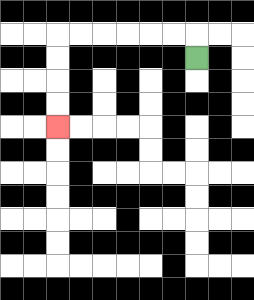{'start': '[8, 2]', 'end': '[2, 5]', 'path_directions': 'U,L,L,L,L,L,L,D,D,D,D', 'path_coordinates': '[[8, 2], [8, 1], [7, 1], [6, 1], [5, 1], [4, 1], [3, 1], [2, 1], [2, 2], [2, 3], [2, 4], [2, 5]]'}